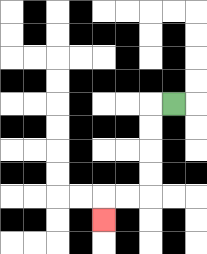{'start': '[7, 4]', 'end': '[4, 9]', 'path_directions': 'L,D,D,D,D,L,L,D', 'path_coordinates': '[[7, 4], [6, 4], [6, 5], [6, 6], [6, 7], [6, 8], [5, 8], [4, 8], [4, 9]]'}